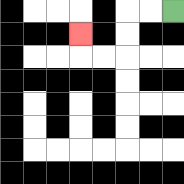{'start': '[7, 0]', 'end': '[3, 1]', 'path_directions': 'L,L,D,D,L,L,U', 'path_coordinates': '[[7, 0], [6, 0], [5, 0], [5, 1], [5, 2], [4, 2], [3, 2], [3, 1]]'}